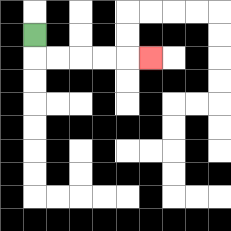{'start': '[1, 1]', 'end': '[6, 2]', 'path_directions': 'D,R,R,R,R,R', 'path_coordinates': '[[1, 1], [1, 2], [2, 2], [3, 2], [4, 2], [5, 2], [6, 2]]'}